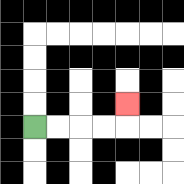{'start': '[1, 5]', 'end': '[5, 4]', 'path_directions': 'R,R,R,R,U', 'path_coordinates': '[[1, 5], [2, 5], [3, 5], [4, 5], [5, 5], [5, 4]]'}